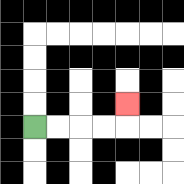{'start': '[1, 5]', 'end': '[5, 4]', 'path_directions': 'R,R,R,R,U', 'path_coordinates': '[[1, 5], [2, 5], [3, 5], [4, 5], [5, 5], [5, 4]]'}